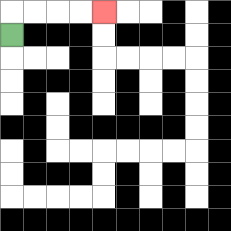{'start': '[0, 1]', 'end': '[4, 0]', 'path_directions': 'U,R,R,R,R', 'path_coordinates': '[[0, 1], [0, 0], [1, 0], [2, 0], [3, 0], [4, 0]]'}